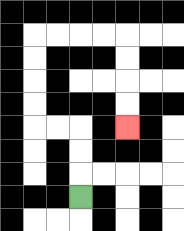{'start': '[3, 8]', 'end': '[5, 5]', 'path_directions': 'U,U,U,L,L,U,U,U,U,R,R,R,R,D,D,D,D', 'path_coordinates': '[[3, 8], [3, 7], [3, 6], [3, 5], [2, 5], [1, 5], [1, 4], [1, 3], [1, 2], [1, 1], [2, 1], [3, 1], [4, 1], [5, 1], [5, 2], [5, 3], [5, 4], [5, 5]]'}